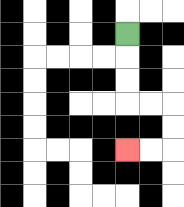{'start': '[5, 1]', 'end': '[5, 6]', 'path_directions': 'D,D,D,R,R,D,D,L,L', 'path_coordinates': '[[5, 1], [5, 2], [5, 3], [5, 4], [6, 4], [7, 4], [7, 5], [7, 6], [6, 6], [5, 6]]'}